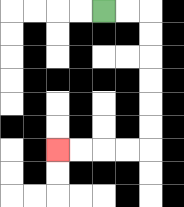{'start': '[4, 0]', 'end': '[2, 6]', 'path_directions': 'R,R,D,D,D,D,D,D,L,L,L,L', 'path_coordinates': '[[4, 0], [5, 0], [6, 0], [6, 1], [6, 2], [6, 3], [6, 4], [6, 5], [6, 6], [5, 6], [4, 6], [3, 6], [2, 6]]'}